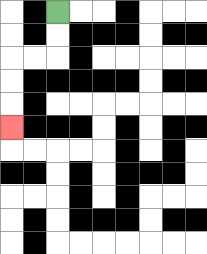{'start': '[2, 0]', 'end': '[0, 5]', 'path_directions': 'D,D,L,L,D,D,D', 'path_coordinates': '[[2, 0], [2, 1], [2, 2], [1, 2], [0, 2], [0, 3], [0, 4], [0, 5]]'}